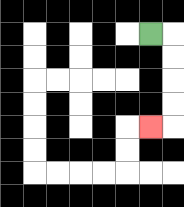{'start': '[6, 1]', 'end': '[6, 5]', 'path_directions': 'R,D,D,D,D,L', 'path_coordinates': '[[6, 1], [7, 1], [7, 2], [7, 3], [7, 4], [7, 5], [6, 5]]'}